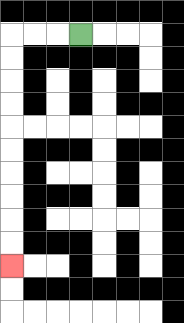{'start': '[3, 1]', 'end': '[0, 11]', 'path_directions': 'L,L,L,D,D,D,D,D,D,D,D,D,D', 'path_coordinates': '[[3, 1], [2, 1], [1, 1], [0, 1], [0, 2], [0, 3], [0, 4], [0, 5], [0, 6], [0, 7], [0, 8], [0, 9], [0, 10], [0, 11]]'}